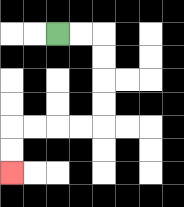{'start': '[2, 1]', 'end': '[0, 7]', 'path_directions': 'R,R,D,D,D,D,L,L,L,L,D,D', 'path_coordinates': '[[2, 1], [3, 1], [4, 1], [4, 2], [4, 3], [4, 4], [4, 5], [3, 5], [2, 5], [1, 5], [0, 5], [0, 6], [0, 7]]'}